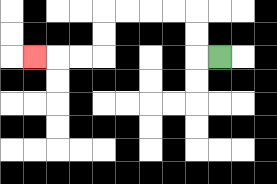{'start': '[9, 2]', 'end': '[1, 2]', 'path_directions': 'L,U,U,L,L,L,L,D,D,L,L,L', 'path_coordinates': '[[9, 2], [8, 2], [8, 1], [8, 0], [7, 0], [6, 0], [5, 0], [4, 0], [4, 1], [4, 2], [3, 2], [2, 2], [1, 2]]'}